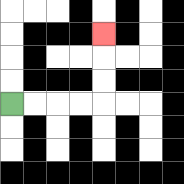{'start': '[0, 4]', 'end': '[4, 1]', 'path_directions': 'R,R,R,R,U,U,U', 'path_coordinates': '[[0, 4], [1, 4], [2, 4], [3, 4], [4, 4], [4, 3], [4, 2], [4, 1]]'}